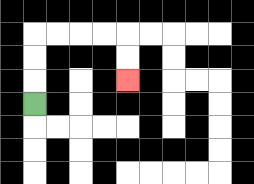{'start': '[1, 4]', 'end': '[5, 3]', 'path_directions': 'U,U,U,R,R,R,R,D,D', 'path_coordinates': '[[1, 4], [1, 3], [1, 2], [1, 1], [2, 1], [3, 1], [4, 1], [5, 1], [5, 2], [5, 3]]'}